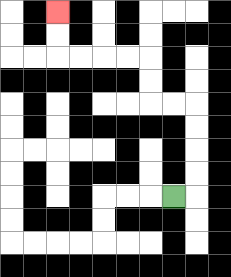{'start': '[7, 8]', 'end': '[2, 0]', 'path_directions': 'R,U,U,U,U,L,L,U,U,L,L,L,L,U,U', 'path_coordinates': '[[7, 8], [8, 8], [8, 7], [8, 6], [8, 5], [8, 4], [7, 4], [6, 4], [6, 3], [6, 2], [5, 2], [4, 2], [3, 2], [2, 2], [2, 1], [2, 0]]'}